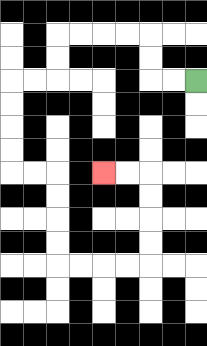{'start': '[8, 3]', 'end': '[4, 7]', 'path_directions': 'L,L,U,U,L,L,L,L,D,D,L,L,D,D,D,D,R,R,D,D,D,D,R,R,R,R,U,U,U,U,L,L', 'path_coordinates': '[[8, 3], [7, 3], [6, 3], [6, 2], [6, 1], [5, 1], [4, 1], [3, 1], [2, 1], [2, 2], [2, 3], [1, 3], [0, 3], [0, 4], [0, 5], [0, 6], [0, 7], [1, 7], [2, 7], [2, 8], [2, 9], [2, 10], [2, 11], [3, 11], [4, 11], [5, 11], [6, 11], [6, 10], [6, 9], [6, 8], [6, 7], [5, 7], [4, 7]]'}